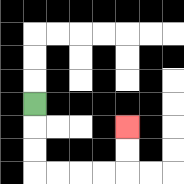{'start': '[1, 4]', 'end': '[5, 5]', 'path_directions': 'D,D,D,R,R,R,R,U,U', 'path_coordinates': '[[1, 4], [1, 5], [1, 6], [1, 7], [2, 7], [3, 7], [4, 7], [5, 7], [5, 6], [5, 5]]'}